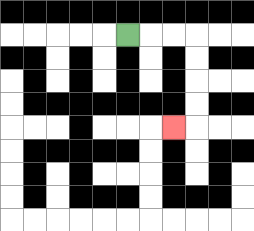{'start': '[5, 1]', 'end': '[7, 5]', 'path_directions': 'R,R,R,D,D,D,D,L', 'path_coordinates': '[[5, 1], [6, 1], [7, 1], [8, 1], [8, 2], [8, 3], [8, 4], [8, 5], [7, 5]]'}